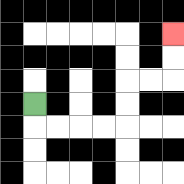{'start': '[1, 4]', 'end': '[7, 1]', 'path_directions': 'D,R,R,R,R,U,U,R,R,U,U', 'path_coordinates': '[[1, 4], [1, 5], [2, 5], [3, 5], [4, 5], [5, 5], [5, 4], [5, 3], [6, 3], [7, 3], [7, 2], [7, 1]]'}